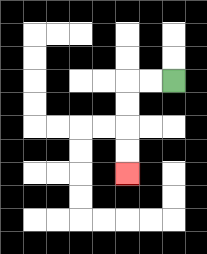{'start': '[7, 3]', 'end': '[5, 7]', 'path_directions': 'L,L,D,D,D,D', 'path_coordinates': '[[7, 3], [6, 3], [5, 3], [5, 4], [5, 5], [5, 6], [5, 7]]'}